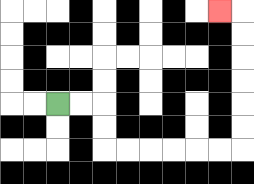{'start': '[2, 4]', 'end': '[9, 0]', 'path_directions': 'R,R,D,D,R,R,R,R,R,R,U,U,U,U,U,U,L', 'path_coordinates': '[[2, 4], [3, 4], [4, 4], [4, 5], [4, 6], [5, 6], [6, 6], [7, 6], [8, 6], [9, 6], [10, 6], [10, 5], [10, 4], [10, 3], [10, 2], [10, 1], [10, 0], [9, 0]]'}